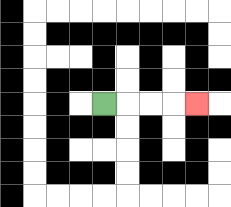{'start': '[4, 4]', 'end': '[8, 4]', 'path_directions': 'R,R,R,R', 'path_coordinates': '[[4, 4], [5, 4], [6, 4], [7, 4], [8, 4]]'}